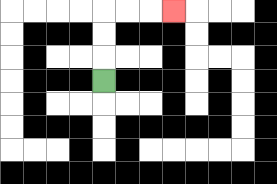{'start': '[4, 3]', 'end': '[7, 0]', 'path_directions': 'U,U,U,R,R,R', 'path_coordinates': '[[4, 3], [4, 2], [4, 1], [4, 0], [5, 0], [6, 0], [7, 0]]'}